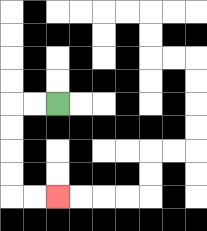{'start': '[2, 4]', 'end': '[2, 8]', 'path_directions': 'L,L,D,D,D,D,R,R', 'path_coordinates': '[[2, 4], [1, 4], [0, 4], [0, 5], [0, 6], [0, 7], [0, 8], [1, 8], [2, 8]]'}